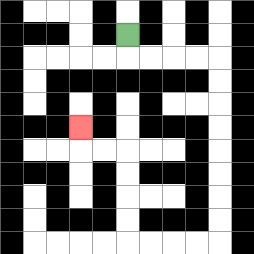{'start': '[5, 1]', 'end': '[3, 5]', 'path_directions': 'D,R,R,R,R,D,D,D,D,D,D,D,D,L,L,L,L,U,U,U,U,L,L,U', 'path_coordinates': '[[5, 1], [5, 2], [6, 2], [7, 2], [8, 2], [9, 2], [9, 3], [9, 4], [9, 5], [9, 6], [9, 7], [9, 8], [9, 9], [9, 10], [8, 10], [7, 10], [6, 10], [5, 10], [5, 9], [5, 8], [5, 7], [5, 6], [4, 6], [3, 6], [3, 5]]'}